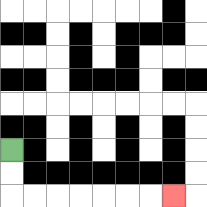{'start': '[0, 6]', 'end': '[7, 8]', 'path_directions': 'D,D,R,R,R,R,R,R,R', 'path_coordinates': '[[0, 6], [0, 7], [0, 8], [1, 8], [2, 8], [3, 8], [4, 8], [5, 8], [6, 8], [7, 8]]'}